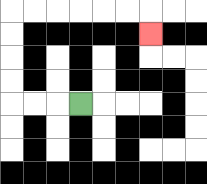{'start': '[3, 4]', 'end': '[6, 1]', 'path_directions': 'L,L,L,U,U,U,U,R,R,R,R,R,R,D', 'path_coordinates': '[[3, 4], [2, 4], [1, 4], [0, 4], [0, 3], [0, 2], [0, 1], [0, 0], [1, 0], [2, 0], [3, 0], [4, 0], [5, 0], [6, 0], [6, 1]]'}